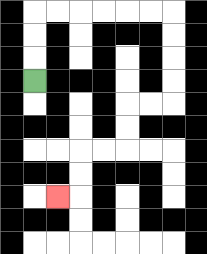{'start': '[1, 3]', 'end': '[2, 8]', 'path_directions': 'U,U,U,R,R,R,R,R,R,D,D,D,D,L,L,D,D,L,L,D,D,L', 'path_coordinates': '[[1, 3], [1, 2], [1, 1], [1, 0], [2, 0], [3, 0], [4, 0], [5, 0], [6, 0], [7, 0], [7, 1], [7, 2], [7, 3], [7, 4], [6, 4], [5, 4], [5, 5], [5, 6], [4, 6], [3, 6], [3, 7], [3, 8], [2, 8]]'}